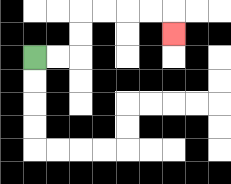{'start': '[1, 2]', 'end': '[7, 1]', 'path_directions': 'R,R,U,U,R,R,R,R,D', 'path_coordinates': '[[1, 2], [2, 2], [3, 2], [3, 1], [3, 0], [4, 0], [5, 0], [6, 0], [7, 0], [7, 1]]'}